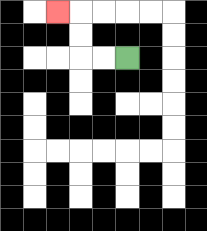{'start': '[5, 2]', 'end': '[2, 0]', 'path_directions': 'L,L,U,U,L', 'path_coordinates': '[[5, 2], [4, 2], [3, 2], [3, 1], [3, 0], [2, 0]]'}